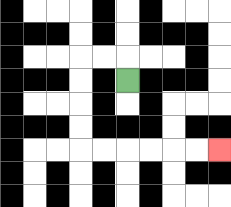{'start': '[5, 3]', 'end': '[9, 6]', 'path_directions': 'U,L,L,D,D,D,D,R,R,R,R,R,R', 'path_coordinates': '[[5, 3], [5, 2], [4, 2], [3, 2], [3, 3], [3, 4], [3, 5], [3, 6], [4, 6], [5, 6], [6, 6], [7, 6], [8, 6], [9, 6]]'}